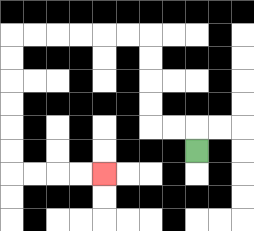{'start': '[8, 6]', 'end': '[4, 7]', 'path_directions': 'U,L,L,U,U,U,U,L,L,L,L,L,L,D,D,D,D,D,D,R,R,R,R', 'path_coordinates': '[[8, 6], [8, 5], [7, 5], [6, 5], [6, 4], [6, 3], [6, 2], [6, 1], [5, 1], [4, 1], [3, 1], [2, 1], [1, 1], [0, 1], [0, 2], [0, 3], [0, 4], [0, 5], [0, 6], [0, 7], [1, 7], [2, 7], [3, 7], [4, 7]]'}